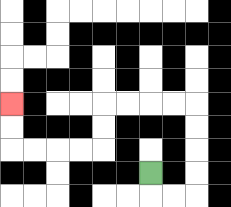{'start': '[6, 7]', 'end': '[0, 4]', 'path_directions': 'D,R,R,U,U,U,U,L,L,L,L,D,D,L,L,L,L,U,U', 'path_coordinates': '[[6, 7], [6, 8], [7, 8], [8, 8], [8, 7], [8, 6], [8, 5], [8, 4], [7, 4], [6, 4], [5, 4], [4, 4], [4, 5], [4, 6], [3, 6], [2, 6], [1, 6], [0, 6], [0, 5], [0, 4]]'}